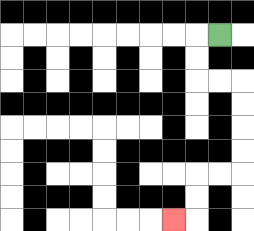{'start': '[9, 1]', 'end': '[7, 9]', 'path_directions': 'L,D,D,R,R,D,D,D,D,L,L,D,D,L', 'path_coordinates': '[[9, 1], [8, 1], [8, 2], [8, 3], [9, 3], [10, 3], [10, 4], [10, 5], [10, 6], [10, 7], [9, 7], [8, 7], [8, 8], [8, 9], [7, 9]]'}